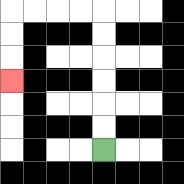{'start': '[4, 6]', 'end': '[0, 3]', 'path_directions': 'U,U,U,U,U,U,L,L,L,L,D,D,D', 'path_coordinates': '[[4, 6], [4, 5], [4, 4], [4, 3], [4, 2], [4, 1], [4, 0], [3, 0], [2, 0], [1, 0], [0, 0], [0, 1], [0, 2], [0, 3]]'}